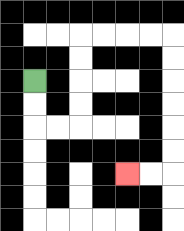{'start': '[1, 3]', 'end': '[5, 7]', 'path_directions': 'D,D,R,R,U,U,U,U,R,R,R,R,D,D,D,D,D,D,L,L', 'path_coordinates': '[[1, 3], [1, 4], [1, 5], [2, 5], [3, 5], [3, 4], [3, 3], [3, 2], [3, 1], [4, 1], [5, 1], [6, 1], [7, 1], [7, 2], [7, 3], [7, 4], [7, 5], [7, 6], [7, 7], [6, 7], [5, 7]]'}